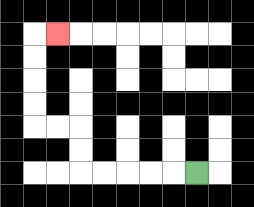{'start': '[8, 7]', 'end': '[2, 1]', 'path_directions': 'L,L,L,L,L,U,U,L,L,U,U,U,U,R', 'path_coordinates': '[[8, 7], [7, 7], [6, 7], [5, 7], [4, 7], [3, 7], [3, 6], [3, 5], [2, 5], [1, 5], [1, 4], [1, 3], [1, 2], [1, 1], [2, 1]]'}